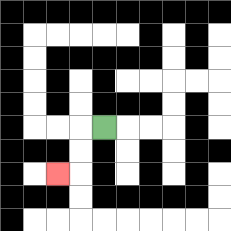{'start': '[4, 5]', 'end': '[2, 7]', 'path_directions': 'L,D,D,L', 'path_coordinates': '[[4, 5], [3, 5], [3, 6], [3, 7], [2, 7]]'}